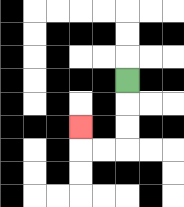{'start': '[5, 3]', 'end': '[3, 5]', 'path_directions': 'D,D,D,L,L,U', 'path_coordinates': '[[5, 3], [5, 4], [5, 5], [5, 6], [4, 6], [3, 6], [3, 5]]'}